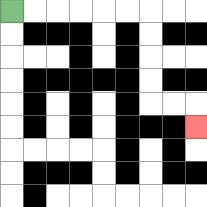{'start': '[0, 0]', 'end': '[8, 5]', 'path_directions': 'R,R,R,R,R,R,D,D,D,D,R,R,D', 'path_coordinates': '[[0, 0], [1, 0], [2, 0], [3, 0], [4, 0], [5, 0], [6, 0], [6, 1], [6, 2], [6, 3], [6, 4], [7, 4], [8, 4], [8, 5]]'}